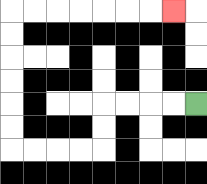{'start': '[8, 4]', 'end': '[7, 0]', 'path_directions': 'L,L,L,L,D,D,L,L,L,L,U,U,U,U,U,U,R,R,R,R,R,R,R', 'path_coordinates': '[[8, 4], [7, 4], [6, 4], [5, 4], [4, 4], [4, 5], [4, 6], [3, 6], [2, 6], [1, 6], [0, 6], [0, 5], [0, 4], [0, 3], [0, 2], [0, 1], [0, 0], [1, 0], [2, 0], [3, 0], [4, 0], [5, 0], [6, 0], [7, 0]]'}